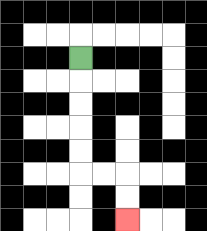{'start': '[3, 2]', 'end': '[5, 9]', 'path_directions': 'D,D,D,D,D,R,R,D,D', 'path_coordinates': '[[3, 2], [3, 3], [3, 4], [3, 5], [3, 6], [3, 7], [4, 7], [5, 7], [5, 8], [5, 9]]'}